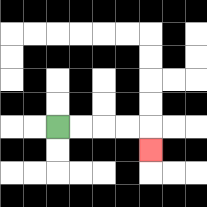{'start': '[2, 5]', 'end': '[6, 6]', 'path_directions': 'R,R,R,R,D', 'path_coordinates': '[[2, 5], [3, 5], [4, 5], [5, 5], [6, 5], [6, 6]]'}